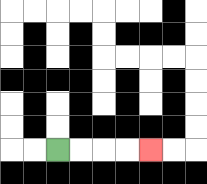{'start': '[2, 6]', 'end': '[6, 6]', 'path_directions': 'R,R,R,R', 'path_coordinates': '[[2, 6], [3, 6], [4, 6], [5, 6], [6, 6]]'}